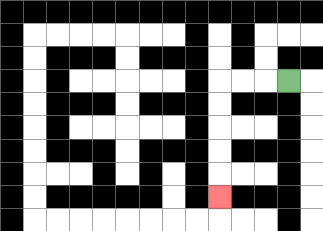{'start': '[12, 3]', 'end': '[9, 8]', 'path_directions': 'L,L,L,D,D,D,D,D', 'path_coordinates': '[[12, 3], [11, 3], [10, 3], [9, 3], [9, 4], [9, 5], [9, 6], [9, 7], [9, 8]]'}